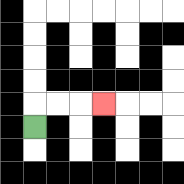{'start': '[1, 5]', 'end': '[4, 4]', 'path_directions': 'U,R,R,R', 'path_coordinates': '[[1, 5], [1, 4], [2, 4], [3, 4], [4, 4]]'}